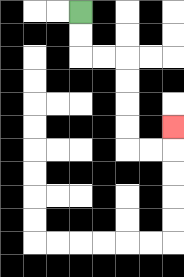{'start': '[3, 0]', 'end': '[7, 5]', 'path_directions': 'D,D,R,R,D,D,D,D,R,R,U', 'path_coordinates': '[[3, 0], [3, 1], [3, 2], [4, 2], [5, 2], [5, 3], [5, 4], [5, 5], [5, 6], [6, 6], [7, 6], [7, 5]]'}